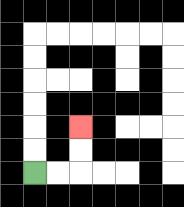{'start': '[1, 7]', 'end': '[3, 5]', 'path_directions': 'R,R,U,U', 'path_coordinates': '[[1, 7], [2, 7], [3, 7], [3, 6], [3, 5]]'}